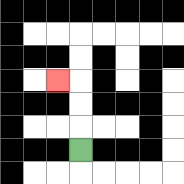{'start': '[3, 6]', 'end': '[2, 3]', 'path_directions': 'U,U,U,L', 'path_coordinates': '[[3, 6], [3, 5], [3, 4], [3, 3], [2, 3]]'}